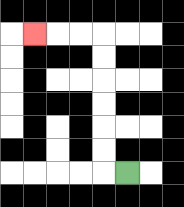{'start': '[5, 7]', 'end': '[1, 1]', 'path_directions': 'L,U,U,U,U,U,U,L,L,L', 'path_coordinates': '[[5, 7], [4, 7], [4, 6], [4, 5], [4, 4], [4, 3], [4, 2], [4, 1], [3, 1], [2, 1], [1, 1]]'}